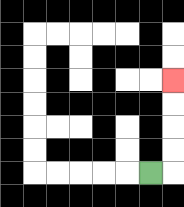{'start': '[6, 7]', 'end': '[7, 3]', 'path_directions': 'R,U,U,U,U', 'path_coordinates': '[[6, 7], [7, 7], [7, 6], [7, 5], [7, 4], [7, 3]]'}